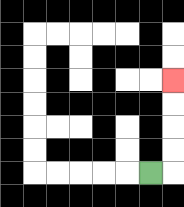{'start': '[6, 7]', 'end': '[7, 3]', 'path_directions': 'R,U,U,U,U', 'path_coordinates': '[[6, 7], [7, 7], [7, 6], [7, 5], [7, 4], [7, 3]]'}